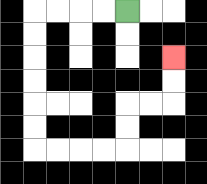{'start': '[5, 0]', 'end': '[7, 2]', 'path_directions': 'L,L,L,L,D,D,D,D,D,D,R,R,R,R,U,U,R,R,U,U', 'path_coordinates': '[[5, 0], [4, 0], [3, 0], [2, 0], [1, 0], [1, 1], [1, 2], [1, 3], [1, 4], [1, 5], [1, 6], [2, 6], [3, 6], [4, 6], [5, 6], [5, 5], [5, 4], [6, 4], [7, 4], [7, 3], [7, 2]]'}